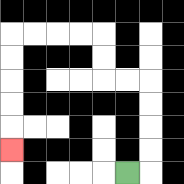{'start': '[5, 7]', 'end': '[0, 6]', 'path_directions': 'R,U,U,U,U,L,L,U,U,L,L,L,L,D,D,D,D,D', 'path_coordinates': '[[5, 7], [6, 7], [6, 6], [6, 5], [6, 4], [6, 3], [5, 3], [4, 3], [4, 2], [4, 1], [3, 1], [2, 1], [1, 1], [0, 1], [0, 2], [0, 3], [0, 4], [0, 5], [0, 6]]'}